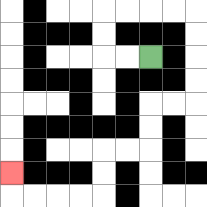{'start': '[6, 2]', 'end': '[0, 7]', 'path_directions': 'L,L,U,U,R,R,R,R,D,D,D,D,L,L,D,D,L,L,D,D,L,L,L,L,U', 'path_coordinates': '[[6, 2], [5, 2], [4, 2], [4, 1], [4, 0], [5, 0], [6, 0], [7, 0], [8, 0], [8, 1], [8, 2], [8, 3], [8, 4], [7, 4], [6, 4], [6, 5], [6, 6], [5, 6], [4, 6], [4, 7], [4, 8], [3, 8], [2, 8], [1, 8], [0, 8], [0, 7]]'}